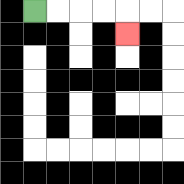{'start': '[1, 0]', 'end': '[5, 1]', 'path_directions': 'R,R,R,R,D', 'path_coordinates': '[[1, 0], [2, 0], [3, 0], [4, 0], [5, 0], [5, 1]]'}